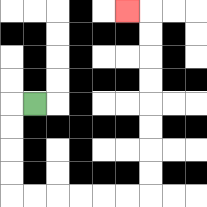{'start': '[1, 4]', 'end': '[5, 0]', 'path_directions': 'L,D,D,D,D,R,R,R,R,R,R,U,U,U,U,U,U,U,U,L', 'path_coordinates': '[[1, 4], [0, 4], [0, 5], [0, 6], [0, 7], [0, 8], [1, 8], [2, 8], [3, 8], [4, 8], [5, 8], [6, 8], [6, 7], [6, 6], [6, 5], [6, 4], [6, 3], [6, 2], [6, 1], [6, 0], [5, 0]]'}